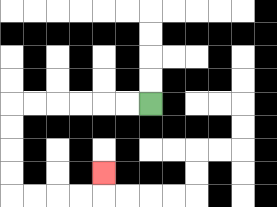{'start': '[6, 4]', 'end': '[4, 7]', 'path_directions': 'L,L,L,L,L,L,D,D,D,D,R,R,R,R,U', 'path_coordinates': '[[6, 4], [5, 4], [4, 4], [3, 4], [2, 4], [1, 4], [0, 4], [0, 5], [0, 6], [0, 7], [0, 8], [1, 8], [2, 8], [3, 8], [4, 8], [4, 7]]'}